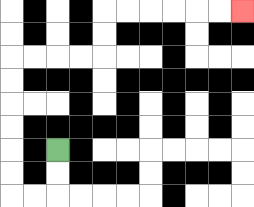{'start': '[2, 6]', 'end': '[10, 0]', 'path_directions': 'D,D,L,L,U,U,U,U,U,U,R,R,R,R,U,U,R,R,R,R,R,R', 'path_coordinates': '[[2, 6], [2, 7], [2, 8], [1, 8], [0, 8], [0, 7], [0, 6], [0, 5], [0, 4], [0, 3], [0, 2], [1, 2], [2, 2], [3, 2], [4, 2], [4, 1], [4, 0], [5, 0], [6, 0], [7, 0], [8, 0], [9, 0], [10, 0]]'}